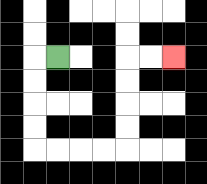{'start': '[2, 2]', 'end': '[7, 2]', 'path_directions': 'L,D,D,D,D,R,R,R,R,U,U,U,U,R,R', 'path_coordinates': '[[2, 2], [1, 2], [1, 3], [1, 4], [1, 5], [1, 6], [2, 6], [3, 6], [4, 6], [5, 6], [5, 5], [5, 4], [5, 3], [5, 2], [6, 2], [7, 2]]'}